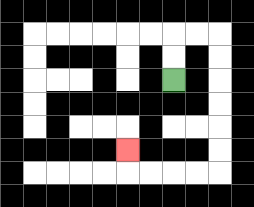{'start': '[7, 3]', 'end': '[5, 6]', 'path_directions': 'U,U,R,R,D,D,D,D,D,D,L,L,L,L,U', 'path_coordinates': '[[7, 3], [7, 2], [7, 1], [8, 1], [9, 1], [9, 2], [9, 3], [9, 4], [9, 5], [9, 6], [9, 7], [8, 7], [7, 7], [6, 7], [5, 7], [5, 6]]'}